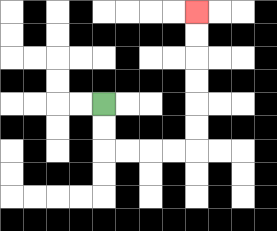{'start': '[4, 4]', 'end': '[8, 0]', 'path_directions': 'D,D,R,R,R,R,U,U,U,U,U,U', 'path_coordinates': '[[4, 4], [4, 5], [4, 6], [5, 6], [6, 6], [7, 6], [8, 6], [8, 5], [8, 4], [8, 3], [8, 2], [8, 1], [8, 0]]'}